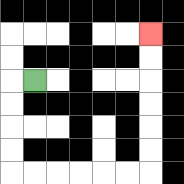{'start': '[1, 3]', 'end': '[6, 1]', 'path_directions': 'L,D,D,D,D,R,R,R,R,R,R,U,U,U,U,U,U', 'path_coordinates': '[[1, 3], [0, 3], [0, 4], [0, 5], [0, 6], [0, 7], [1, 7], [2, 7], [3, 7], [4, 7], [5, 7], [6, 7], [6, 6], [6, 5], [6, 4], [6, 3], [6, 2], [6, 1]]'}